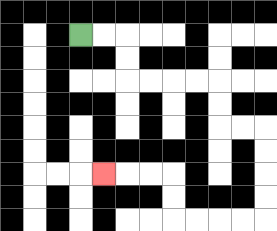{'start': '[3, 1]', 'end': '[4, 7]', 'path_directions': 'R,R,D,D,R,R,R,R,D,D,R,R,D,D,D,D,L,L,L,L,U,U,L,L,L', 'path_coordinates': '[[3, 1], [4, 1], [5, 1], [5, 2], [5, 3], [6, 3], [7, 3], [8, 3], [9, 3], [9, 4], [9, 5], [10, 5], [11, 5], [11, 6], [11, 7], [11, 8], [11, 9], [10, 9], [9, 9], [8, 9], [7, 9], [7, 8], [7, 7], [6, 7], [5, 7], [4, 7]]'}